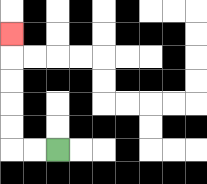{'start': '[2, 6]', 'end': '[0, 1]', 'path_directions': 'L,L,U,U,U,U,U', 'path_coordinates': '[[2, 6], [1, 6], [0, 6], [0, 5], [0, 4], [0, 3], [0, 2], [0, 1]]'}